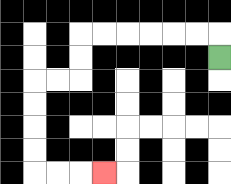{'start': '[9, 2]', 'end': '[4, 7]', 'path_directions': 'U,L,L,L,L,L,L,D,D,L,L,D,D,D,D,R,R,R', 'path_coordinates': '[[9, 2], [9, 1], [8, 1], [7, 1], [6, 1], [5, 1], [4, 1], [3, 1], [3, 2], [3, 3], [2, 3], [1, 3], [1, 4], [1, 5], [1, 6], [1, 7], [2, 7], [3, 7], [4, 7]]'}